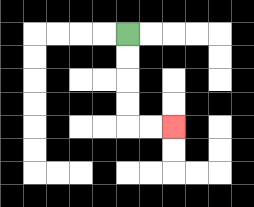{'start': '[5, 1]', 'end': '[7, 5]', 'path_directions': 'D,D,D,D,R,R', 'path_coordinates': '[[5, 1], [5, 2], [5, 3], [5, 4], [5, 5], [6, 5], [7, 5]]'}